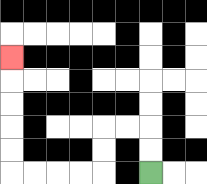{'start': '[6, 7]', 'end': '[0, 2]', 'path_directions': 'U,U,L,L,D,D,L,L,L,L,U,U,U,U,U', 'path_coordinates': '[[6, 7], [6, 6], [6, 5], [5, 5], [4, 5], [4, 6], [4, 7], [3, 7], [2, 7], [1, 7], [0, 7], [0, 6], [0, 5], [0, 4], [0, 3], [0, 2]]'}